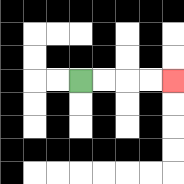{'start': '[3, 3]', 'end': '[7, 3]', 'path_directions': 'R,R,R,R', 'path_coordinates': '[[3, 3], [4, 3], [5, 3], [6, 3], [7, 3]]'}